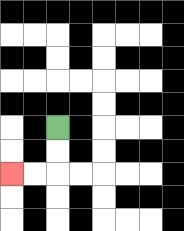{'start': '[2, 5]', 'end': '[0, 7]', 'path_directions': 'D,D,L,L', 'path_coordinates': '[[2, 5], [2, 6], [2, 7], [1, 7], [0, 7]]'}